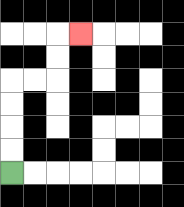{'start': '[0, 7]', 'end': '[3, 1]', 'path_directions': 'U,U,U,U,R,R,U,U,R', 'path_coordinates': '[[0, 7], [0, 6], [0, 5], [0, 4], [0, 3], [1, 3], [2, 3], [2, 2], [2, 1], [3, 1]]'}